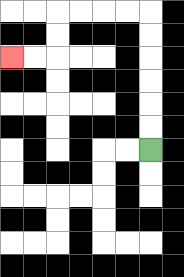{'start': '[6, 6]', 'end': '[0, 2]', 'path_directions': 'U,U,U,U,U,U,L,L,L,L,D,D,L,L', 'path_coordinates': '[[6, 6], [6, 5], [6, 4], [6, 3], [6, 2], [6, 1], [6, 0], [5, 0], [4, 0], [3, 0], [2, 0], [2, 1], [2, 2], [1, 2], [0, 2]]'}